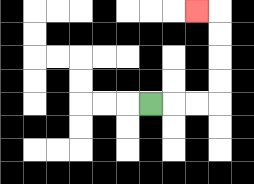{'start': '[6, 4]', 'end': '[8, 0]', 'path_directions': 'R,R,R,U,U,U,U,L', 'path_coordinates': '[[6, 4], [7, 4], [8, 4], [9, 4], [9, 3], [9, 2], [9, 1], [9, 0], [8, 0]]'}